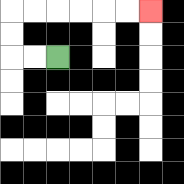{'start': '[2, 2]', 'end': '[6, 0]', 'path_directions': 'L,L,U,U,R,R,R,R,R,R', 'path_coordinates': '[[2, 2], [1, 2], [0, 2], [0, 1], [0, 0], [1, 0], [2, 0], [3, 0], [4, 0], [5, 0], [6, 0]]'}